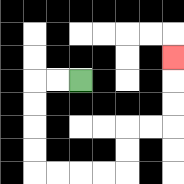{'start': '[3, 3]', 'end': '[7, 2]', 'path_directions': 'L,L,D,D,D,D,R,R,R,R,U,U,R,R,U,U,U', 'path_coordinates': '[[3, 3], [2, 3], [1, 3], [1, 4], [1, 5], [1, 6], [1, 7], [2, 7], [3, 7], [4, 7], [5, 7], [5, 6], [5, 5], [6, 5], [7, 5], [7, 4], [7, 3], [7, 2]]'}